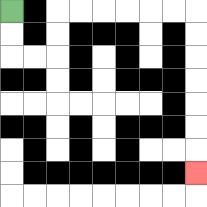{'start': '[0, 0]', 'end': '[8, 7]', 'path_directions': 'D,D,R,R,U,U,R,R,R,R,R,R,D,D,D,D,D,D,D', 'path_coordinates': '[[0, 0], [0, 1], [0, 2], [1, 2], [2, 2], [2, 1], [2, 0], [3, 0], [4, 0], [5, 0], [6, 0], [7, 0], [8, 0], [8, 1], [8, 2], [8, 3], [8, 4], [8, 5], [8, 6], [8, 7]]'}